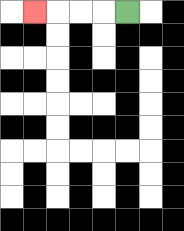{'start': '[5, 0]', 'end': '[1, 0]', 'path_directions': 'L,L,L,L', 'path_coordinates': '[[5, 0], [4, 0], [3, 0], [2, 0], [1, 0]]'}